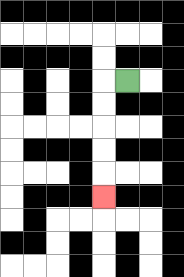{'start': '[5, 3]', 'end': '[4, 8]', 'path_directions': 'L,D,D,D,D,D', 'path_coordinates': '[[5, 3], [4, 3], [4, 4], [4, 5], [4, 6], [4, 7], [4, 8]]'}